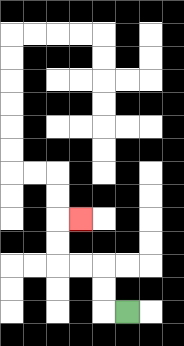{'start': '[5, 13]', 'end': '[3, 9]', 'path_directions': 'L,U,U,L,L,U,U,R', 'path_coordinates': '[[5, 13], [4, 13], [4, 12], [4, 11], [3, 11], [2, 11], [2, 10], [2, 9], [3, 9]]'}